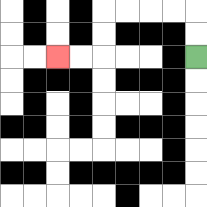{'start': '[8, 2]', 'end': '[2, 2]', 'path_directions': 'U,U,L,L,L,L,D,D,L,L', 'path_coordinates': '[[8, 2], [8, 1], [8, 0], [7, 0], [6, 0], [5, 0], [4, 0], [4, 1], [4, 2], [3, 2], [2, 2]]'}